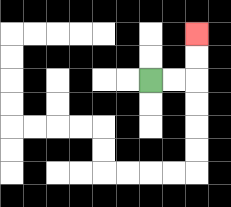{'start': '[6, 3]', 'end': '[8, 1]', 'path_directions': 'R,R,U,U', 'path_coordinates': '[[6, 3], [7, 3], [8, 3], [8, 2], [8, 1]]'}